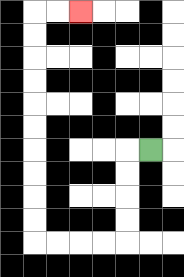{'start': '[6, 6]', 'end': '[3, 0]', 'path_directions': 'L,D,D,D,D,L,L,L,L,U,U,U,U,U,U,U,U,U,U,R,R', 'path_coordinates': '[[6, 6], [5, 6], [5, 7], [5, 8], [5, 9], [5, 10], [4, 10], [3, 10], [2, 10], [1, 10], [1, 9], [1, 8], [1, 7], [1, 6], [1, 5], [1, 4], [1, 3], [1, 2], [1, 1], [1, 0], [2, 0], [3, 0]]'}